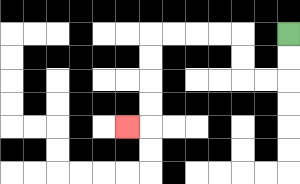{'start': '[12, 1]', 'end': '[5, 5]', 'path_directions': 'D,D,L,L,U,U,L,L,L,L,D,D,D,D,L', 'path_coordinates': '[[12, 1], [12, 2], [12, 3], [11, 3], [10, 3], [10, 2], [10, 1], [9, 1], [8, 1], [7, 1], [6, 1], [6, 2], [6, 3], [6, 4], [6, 5], [5, 5]]'}